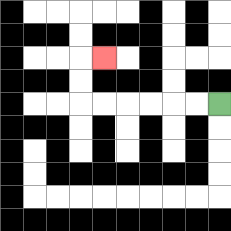{'start': '[9, 4]', 'end': '[4, 2]', 'path_directions': 'L,L,L,L,L,L,U,U,R', 'path_coordinates': '[[9, 4], [8, 4], [7, 4], [6, 4], [5, 4], [4, 4], [3, 4], [3, 3], [3, 2], [4, 2]]'}